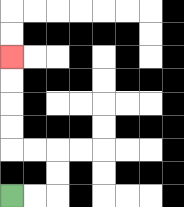{'start': '[0, 8]', 'end': '[0, 2]', 'path_directions': 'R,R,U,U,L,L,U,U,U,U', 'path_coordinates': '[[0, 8], [1, 8], [2, 8], [2, 7], [2, 6], [1, 6], [0, 6], [0, 5], [0, 4], [0, 3], [0, 2]]'}